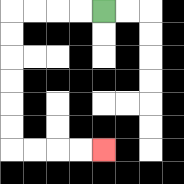{'start': '[4, 0]', 'end': '[4, 6]', 'path_directions': 'L,L,L,L,D,D,D,D,D,D,R,R,R,R', 'path_coordinates': '[[4, 0], [3, 0], [2, 0], [1, 0], [0, 0], [0, 1], [0, 2], [0, 3], [0, 4], [0, 5], [0, 6], [1, 6], [2, 6], [3, 6], [4, 6]]'}